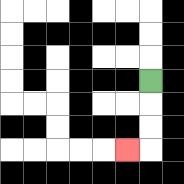{'start': '[6, 3]', 'end': '[5, 6]', 'path_directions': 'D,D,D,L', 'path_coordinates': '[[6, 3], [6, 4], [6, 5], [6, 6], [5, 6]]'}